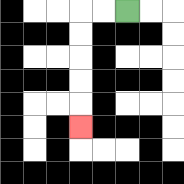{'start': '[5, 0]', 'end': '[3, 5]', 'path_directions': 'L,L,D,D,D,D,D', 'path_coordinates': '[[5, 0], [4, 0], [3, 0], [3, 1], [3, 2], [3, 3], [3, 4], [3, 5]]'}